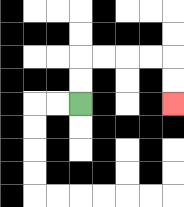{'start': '[3, 4]', 'end': '[7, 4]', 'path_directions': 'U,U,R,R,R,R,D,D', 'path_coordinates': '[[3, 4], [3, 3], [3, 2], [4, 2], [5, 2], [6, 2], [7, 2], [7, 3], [7, 4]]'}